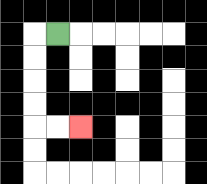{'start': '[2, 1]', 'end': '[3, 5]', 'path_directions': 'L,D,D,D,D,R,R', 'path_coordinates': '[[2, 1], [1, 1], [1, 2], [1, 3], [1, 4], [1, 5], [2, 5], [3, 5]]'}